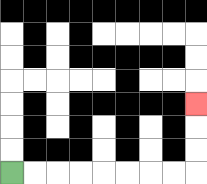{'start': '[0, 7]', 'end': '[8, 4]', 'path_directions': 'R,R,R,R,R,R,R,R,U,U,U', 'path_coordinates': '[[0, 7], [1, 7], [2, 7], [3, 7], [4, 7], [5, 7], [6, 7], [7, 7], [8, 7], [8, 6], [8, 5], [8, 4]]'}